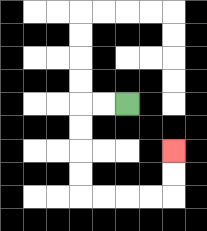{'start': '[5, 4]', 'end': '[7, 6]', 'path_directions': 'L,L,D,D,D,D,R,R,R,R,U,U', 'path_coordinates': '[[5, 4], [4, 4], [3, 4], [3, 5], [3, 6], [3, 7], [3, 8], [4, 8], [5, 8], [6, 8], [7, 8], [7, 7], [7, 6]]'}